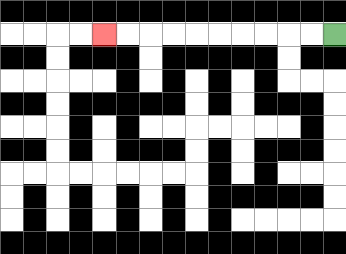{'start': '[14, 1]', 'end': '[4, 1]', 'path_directions': 'L,L,L,L,L,L,L,L,L,L', 'path_coordinates': '[[14, 1], [13, 1], [12, 1], [11, 1], [10, 1], [9, 1], [8, 1], [7, 1], [6, 1], [5, 1], [4, 1]]'}